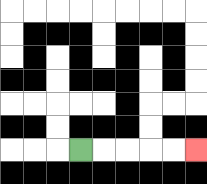{'start': '[3, 6]', 'end': '[8, 6]', 'path_directions': 'R,R,R,R,R', 'path_coordinates': '[[3, 6], [4, 6], [5, 6], [6, 6], [7, 6], [8, 6]]'}